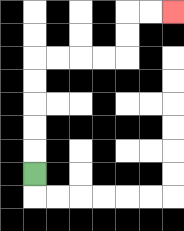{'start': '[1, 7]', 'end': '[7, 0]', 'path_directions': 'U,U,U,U,U,R,R,R,R,U,U,R,R', 'path_coordinates': '[[1, 7], [1, 6], [1, 5], [1, 4], [1, 3], [1, 2], [2, 2], [3, 2], [4, 2], [5, 2], [5, 1], [5, 0], [6, 0], [7, 0]]'}